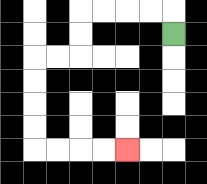{'start': '[7, 1]', 'end': '[5, 6]', 'path_directions': 'U,L,L,L,L,D,D,L,L,D,D,D,D,R,R,R,R', 'path_coordinates': '[[7, 1], [7, 0], [6, 0], [5, 0], [4, 0], [3, 0], [3, 1], [3, 2], [2, 2], [1, 2], [1, 3], [1, 4], [1, 5], [1, 6], [2, 6], [3, 6], [4, 6], [5, 6]]'}